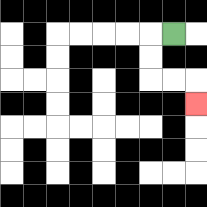{'start': '[7, 1]', 'end': '[8, 4]', 'path_directions': 'L,D,D,R,R,D', 'path_coordinates': '[[7, 1], [6, 1], [6, 2], [6, 3], [7, 3], [8, 3], [8, 4]]'}